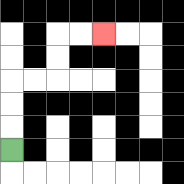{'start': '[0, 6]', 'end': '[4, 1]', 'path_directions': 'U,U,U,R,R,U,U,R,R', 'path_coordinates': '[[0, 6], [0, 5], [0, 4], [0, 3], [1, 3], [2, 3], [2, 2], [2, 1], [3, 1], [4, 1]]'}